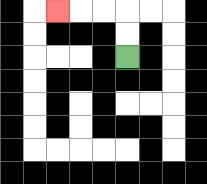{'start': '[5, 2]', 'end': '[2, 0]', 'path_directions': 'U,U,L,L,L', 'path_coordinates': '[[5, 2], [5, 1], [5, 0], [4, 0], [3, 0], [2, 0]]'}